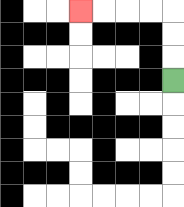{'start': '[7, 3]', 'end': '[3, 0]', 'path_directions': 'U,U,U,L,L,L,L', 'path_coordinates': '[[7, 3], [7, 2], [7, 1], [7, 0], [6, 0], [5, 0], [4, 0], [3, 0]]'}